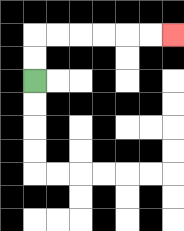{'start': '[1, 3]', 'end': '[7, 1]', 'path_directions': 'U,U,R,R,R,R,R,R', 'path_coordinates': '[[1, 3], [1, 2], [1, 1], [2, 1], [3, 1], [4, 1], [5, 1], [6, 1], [7, 1]]'}